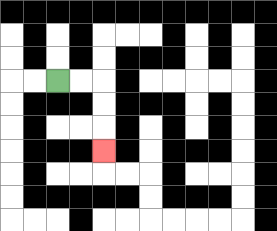{'start': '[2, 3]', 'end': '[4, 6]', 'path_directions': 'R,R,D,D,D', 'path_coordinates': '[[2, 3], [3, 3], [4, 3], [4, 4], [4, 5], [4, 6]]'}